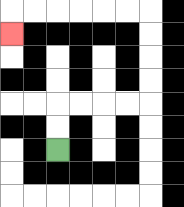{'start': '[2, 6]', 'end': '[0, 1]', 'path_directions': 'U,U,R,R,R,R,U,U,U,U,L,L,L,L,L,L,D', 'path_coordinates': '[[2, 6], [2, 5], [2, 4], [3, 4], [4, 4], [5, 4], [6, 4], [6, 3], [6, 2], [6, 1], [6, 0], [5, 0], [4, 0], [3, 0], [2, 0], [1, 0], [0, 0], [0, 1]]'}